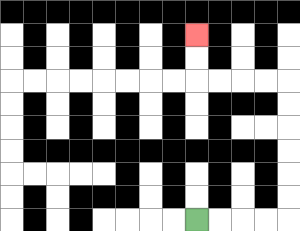{'start': '[8, 9]', 'end': '[8, 1]', 'path_directions': 'R,R,R,R,U,U,U,U,U,U,L,L,L,L,U,U', 'path_coordinates': '[[8, 9], [9, 9], [10, 9], [11, 9], [12, 9], [12, 8], [12, 7], [12, 6], [12, 5], [12, 4], [12, 3], [11, 3], [10, 3], [9, 3], [8, 3], [8, 2], [8, 1]]'}